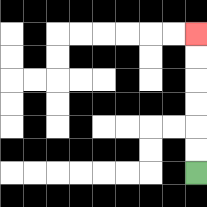{'start': '[8, 7]', 'end': '[8, 1]', 'path_directions': 'U,U,U,U,U,U', 'path_coordinates': '[[8, 7], [8, 6], [8, 5], [8, 4], [8, 3], [8, 2], [8, 1]]'}